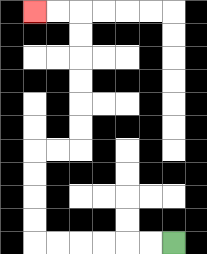{'start': '[7, 10]', 'end': '[1, 0]', 'path_directions': 'L,L,L,L,L,L,U,U,U,U,R,R,U,U,U,U,U,U,L,L', 'path_coordinates': '[[7, 10], [6, 10], [5, 10], [4, 10], [3, 10], [2, 10], [1, 10], [1, 9], [1, 8], [1, 7], [1, 6], [2, 6], [3, 6], [3, 5], [3, 4], [3, 3], [3, 2], [3, 1], [3, 0], [2, 0], [1, 0]]'}